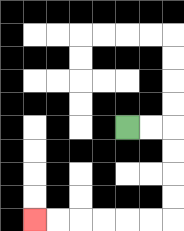{'start': '[5, 5]', 'end': '[1, 9]', 'path_directions': 'R,R,D,D,D,D,L,L,L,L,L,L', 'path_coordinates': '[[5, 5], [6, 5], [7, 5], [7, 6], [7, 7], [7, 8], [7, 9], [6, 9], [5, 9], [4, 9], [3, 9], [2, 9], [1, 9]]'}